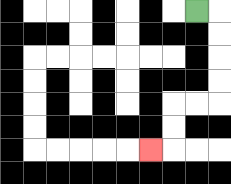{'start': '[8, 0]', 'end': '[6, 6]', 'path_directions': 'R,D,D,D,D,L,L,D,D,L', 'path_coordinates': '[[8, 0], [9, 0], [9, 1], [9, 2], [9, 3], [9, 4], [8, 4], [7, 4], [7, 5], [7, 6], [6, 6]]'}